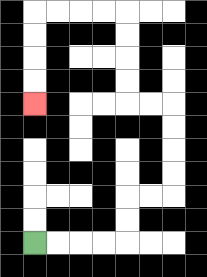{'start': '[1, 10]', 'end': '[1, 4]', 'path_directions': 'R,R,R,R,U,U,R,R,U,U,U,U,L,L,U,U,U,U,L,L,L,L,D,D,D,D', 'path_coordinates': '[[1, 10], [2, 10], [3, 10], [4, 10], [5, 10], [5, 9], [5, 8], [6, 8], [7, 8], [7, 7], [7, 6], [7, 5], [7, 4], [6, 4], [5, 4], [5, 3], [5, 2], [5, 1], [5, 0], [4, 0], [3, 0], [2, 0], [1, 0], [1, 1], [1, 2], [1, 3], [1, 4]]'}